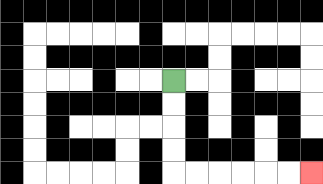{'start': '[7, 3]', 'end': '[13, 7]', 'path_directions': 'D,D,D,D,R,R,R,R,R,R', 'path_coordinates': '[[7, 3], [7, 4], [7, 5], [7, 6], [7, 7], [8, 7], [9, 7], [10, 7], [11, 7], [12, 7], [13, 7]]'}